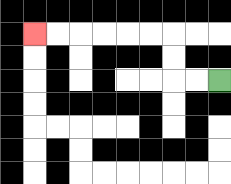{'start': '[9, 3]', 'end': '[1, 1]', 'path_directions': 'L,L,U,U,L,L,L,L,L,L', 'path_coordinates': '[[9, 3], [8, 3], [7, 3], [7, 2], [7, 1], [6, 1], [5, 1], [4, 1], [3, 1], [2, 1], [1, 1]]'}